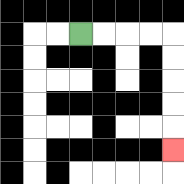{'start': '[3, 1]', 'end': '[7, 6]', 'path_directions': 'R,R,R,R,D,D,D,D,D', 'path_coordinates': '[[3, 1], [4, 1], [5, 1], [6, 1], [7, 1], [7, 2], [7, 3], [7, 4], [7, 5], [7, 6]]'}